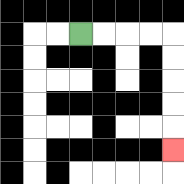{'start': '[3, 1]', 'end': '[7, 6]', 'path_directions': 'R,R,R,R,D,D,D,D,D', 'path_coordinates': '[[3, 1], [4, 1], [5, 1], [6, 1], [7, 1], [7, 2], [7, 3], [7, 4], [7, 5], [7, 6]]'}